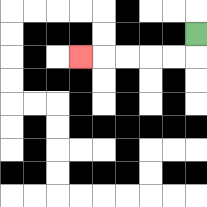{'start': '[8, 1]', 'end': '[3, 2]', 'path_directions': 'D,L,L,L,L,L', 'path_coordinates': '[[8, 1], [8, 2], [7, 2], [6, 2], [5, 2], [4, 2], [3, 2]]'}